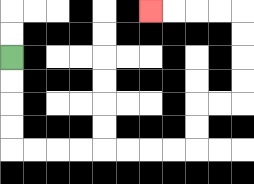{'start': '[0, 2]', 'end': '[6, 0]', 'path_directions': 'D,D,D,D,R,R,R,R,R,R,R,R,U,U,R,R,U,U,U,U,L,L,L,L', 'path_coordinates': '[[0, 2], [0, 3], [0, 4], [0, 5], [0, 6], [1, 6], [2, 6], [3, 6], [4, 6], [5, 6], [6, 6], [7, 6], [8, 6], [8, 5], [8, 4], [9, 4], [10, 4], [10, 3], [10, 2], [10, 1], [10, 0], [9, 0], [8, 0], [7, 0], [6, 0]]'}